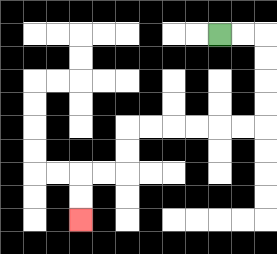{'start': '[9, 1]', 'end': '[3, 9]', 'path_directions': 'R,R,D,D,D,D,L,L,L,L,L,L,D,D,L,L,D,D', 'path_coordinates': '[[9, 1], [10, 1], [11, 1], [11, 2], [11, 3], [11, 4], [11, 5], [10, 5], [9, 5], [8, 5], [7, 5], [6, 5], [5, 5], [5, 6], [5, 7], [4, 7], [3, 7], [3, 8], [3, 9]]'}